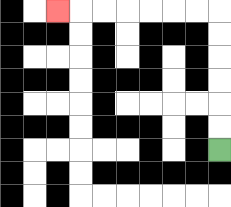{'start': '[9, 6]', 'end': '[2, 0]', 'path_directions': 'U,U,U,U,U,U,L,L,L,L,L,L,L', 'path_coordinates': '[[9, 6], [9, 5], [9, 4], [9, 3], [9, 2], [9, 1], [9, 0], [8, 0], [7, 0], [6, 0], [5, 0], [4, 0], [3, 0], [2, 0]]'}